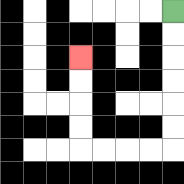{'start': '[7, 0]', 'end': '[3, 2]', 'path_directions': 'D,D,D,D,D,D,L,L,L,L,U,U,U,U', 'path_coordinates': '[[7, 0], [7, 1], [7, 2], [7, 3], [7, 4], [7, 5], [7, 6], [6, 6], [5, 6], [4, 6], [3, 6], [3, 5], [3, 4], [3, 3], [3, 2]]'}